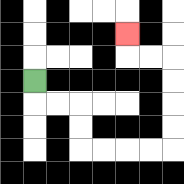{'start': '[1, 3]', 'end': '[5, 1]', 'path_directions': 'D,R,R,D,D,R,R,R,R,U,U,U,U,L,L,U', 'path_coordinates': '[[1, 3], [1, 4], [2, 4], [3, 4], [3, 5], [3, 6], [4, 6], [5, 6], [6, 6], [7, 6], [7, 5], [7, 4], [7, 3], [7, 2], [6, 2], [5, 2], [5, 1]]'}